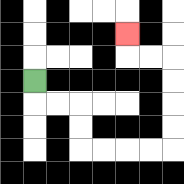{'start': '[1, 3]', 'end': '[5, 1]', 'path_directions': 'D,R,R,D,D,R,R,R,R,U,U,U,U,L,L,U', 'path_coordinates': '[[1, 3], [1, 4], [2, 4], [3, 4], [3, 5], [3, 6], [4, 6], [5, 6], [6, 6], [7, 6], [7, 5], [7, 4], [7, 3], [7, 2], [6, 2], [5, 2], [5, 1]]'}